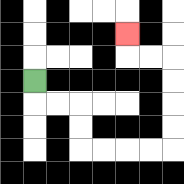{'start': '[1, 3]', 'end': '[5, 1]', 'path_directions': 'D,R,R,D,D,R,R,R,R,U,U,U,U,L,L,U', 'path_coordinates': '[[1, 3], [1, 4], [2, 4], [3, 4], [3, 5], [3, 6], [4, 6], [5, 6], [6, 6], [7, 6], [7, 5], [7, 4], [7, 3], [7, 2], [6, 2], [5, 2], [5, 1]]'}